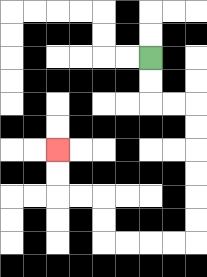{'start': '[6, 2]', 'end': '[2, 6]', 'path_directions': 'D,D,R,R,D,D,D,D,D,D,L,L,L,L,U,U,L,L,U,U', 'path_coordinates': '[[6, 2], [6, 3], [6, 4], [7, 4], [8, 4], [8, 5], [8, 6], [8, 7], [8, 8], [8, 9], [8, 10], [7, 10], [6, 10], [5, 10], [4, 10], [4, 9], [4, 8], [3, 8], [2, 8], [2, 7], [2, 6]]'}